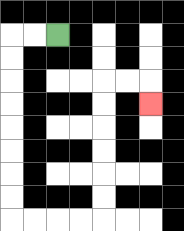{'start': '[2, 1]', 'end': '[6, 4]', 'path_directions': 'L,L,D,D,D,D,D,D,D,D,R,R,R,R,U,U,U,U,U,U,R,R,D', 'path_coordinates': '[[2, 1], [1, 1], [0, 1], [0, 2], [0, 3], [0, 4], [0, 5], [0, 6], [0, 7], [0, 8], [0, 9], [1, 9], [2, 9], [3, 9], [4, 9], [4, 8], [4, 7], [4, 6], [4, 5], [4, 4], [4, 3], [5, 3], [6, 3], [6, 4]]'}